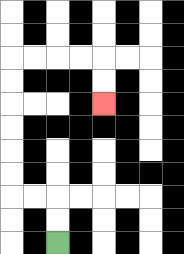{'start': '[2, 10]', 'end': '[4, 4]', 'path_directions': 'U,U,L,L,U,U,U,U,U,U,R,R,R,R,D,D', 'path_coordinates': '[[2, 10], [2, 9], [2, 8], [1, 8], [0, 8], [0, 7], [0, 6], [0, 5], [0, 4], [0, 3], [0, 2], [1, 2], [2, 2], [3, 2], [4, 2], [4, 3], [4, 4]]'}